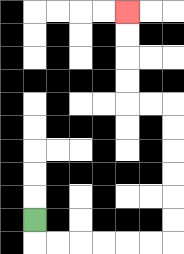{'start': '[1, 9]', 'end': '[5, 0]', 'path_directions': 'D,R,R,R,R,R,R,U,U,U,U,U,U,L,L,U,U,U,U', 'path_coordinates': '[[1, 9], [1, 10], [2, 10], [3, 10], [4, 10], [5, 10], [6, 10], [7, 10], [7, 9], [7, 8], [7, 7], [7, 6], [7, 5], [7, 4], [6, 4], [5, 4], [5, 3], [5, 2], [5, 1], [5, 0]]'}